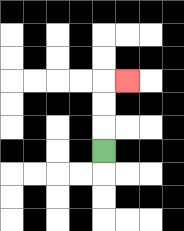{'start': '[4, 6]', 'end': '[5, 3]', 'path_directions': 'U,U,U,R', 'path_coordinates': '[[4, 6], [4, 5], [4, 4], [4, 3], [5, 3]]'}